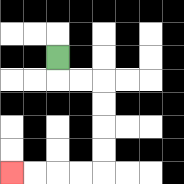{'start': '[2, 2]', 'end': '[0, 7]', 'path_directions': 'D,R,R,D,D,D,D,L,L,L,L', 'path_coordinates': '[[2, 2], [2, 3], [3, 3], [4, 3], [4, 4], [4, 5], [4, 6], [4, 7], [3, 7], [2, 7], [1, 7], [0, 7]]'}